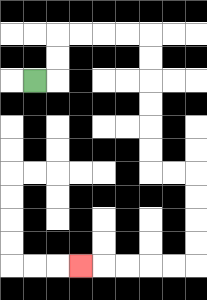{'start': '[1, 3]', 'end': '[3, 11]', 'path_directions': 'R,U,U,R,R,R,R,D,D,D,D,D,D,R,R,D,D,D,D,L,L,L,L,L', 'path_coordinates': '[[1, 3], [2, 3], [2, 2], [2, 1], [3, 1], [4, 1], [5, 1], [6, 1], [6, 2], [6, 3], [6, 4], [6, 5], [6, 6], [6, 7], [7, 7], [8, 7], [8, 8], [8, 9], [8, 10], [8, 11], [7, 11], [6, 11], [5, 11], [4, 11], [3, 11]]'}